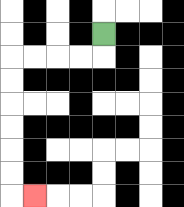{'start': '[4, 1]', 'end': '[1, 8]', 'path_directions': 'D,L,L,L,L,D,D,D,D,D,D,R', 'path_coordinates': '[[4, 1], [4, 2], [3, 2], [2, 2], [1, 2], [0, 2], [0, 3], [0, 4], [0, 5], [0, 6], [0, 7], [0, 8], [1, 8]]'}